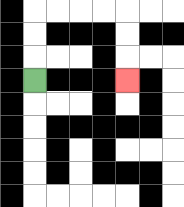{'start': '[1, 3]', 'end': '[5, 3]', 'path_directions': 'U,U,U,R,R,R,R,D,D,D', 'path_coordinates': '[[1, 3], [1, 2], [1, 1], [1, 0], [2, 0], [3, 0], [4, 0], [5, 0], [5, 1], [5, 2], [5, 3]]'}